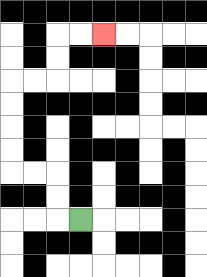{'start': '[3, 9]', 'end': '[4, 1]', 'path_directions': 'L,U,U,L,L,U,U,U,U,R,R,U,U,R,R', 'path_coordinates': '[[3, 9], [2, 9], [2, 8], [2, 7], [1, 7], [0, 7], [0, 6], [0, 5], [0, 4], [0, 3], [1, 3], [2, 3], [2, 2], [2, 1], [3, 1], [4, 1]]'}